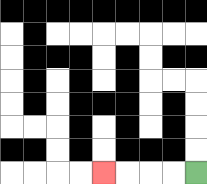{'start': '[8, 7]', 'end': '[4, 7]', 'path_directions': 'L,L,L,L', 'path_coordinates': '[[8, 7], [7, 7], [6, 7], [5, 7], [4, 7]]'}